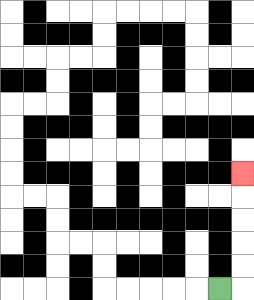{'start': '[9, 12]', 'end': '[10, 7]', 'path_directions': 'R,U,U,U,U,U', 'path_coordinates': '[[9, 12], [10, 12], [10, 11], [10, 10], [10, 9], [10, 8], [10, 7]]'}